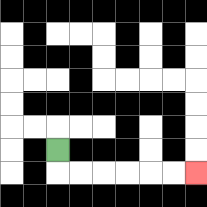{'start': '[2, 6]', 'end': '[8, 7]', 'path_directions': 'D,R,R,R,R,R,R', 'path_coordinates': '[[2, 6], [2, 7], [3, 7], [4, 7], [5, 7], [6, 7], [7, 7], [8, 7]]'}